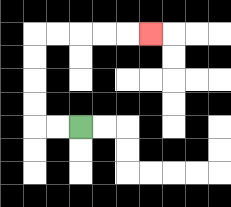{'start': '[3, 5]', 'end': '[6, 1]', 'path_directions': 'L,L,U,U,U,U,R,R,R,R,R', 'path_coordinates': '[[3, 5], [2, 5], [1, 5], [1, 4], [1, 3], [1, 2], [1, 1], [2, 1], [3, 1], [4, 1], [5, 1], [6, 1]]'}